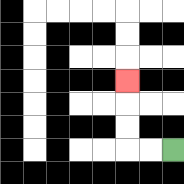{'start': '[7, 6]', 'end': '[5, 3]', 'path_directions': 'L,L,U,U,U', 'path_coordinates': '[[7, 6], [6, 6], [5, 6], [5, 5], [5, 4], [5, 3]]'}